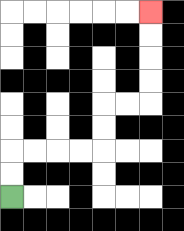{'start': '[0, 8]', 'end': '[6, 0]', 'path_directions': 'U,U,R,R,R,R,U,U,R,R,U,U,U,U', 'path_coordinates': '[[0, 8], [0, 7], [0, 6], [1, 6], [2, 6], [3, 6], [4, 6], [4, 5], [4, 4], [5, 4], [6, 4], [6, 3], [6, 2], [6, 1], [6, 0]]'}